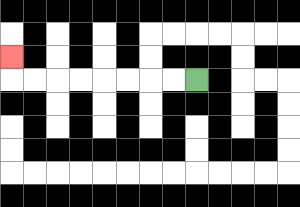{'start': '[8, 3]', 'end': '[0, 2]', 'path_directions': 'L,L,L,L,L,L,L,L,U', 'path_coordinates': '[[8, 3], [7, 3], [6, 3], [5, 3], [4, 3], [3, 3], [2, 3], [1, 3], [0, 3], [0, 2]]'}